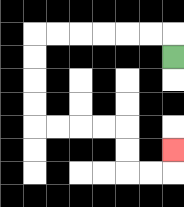{'start': '[7, 2]', 'end': '[7, 6]', 'path_directions': 'U,L,L,L,L,L,L,D,D,D,D,R,R,R,R,D,D,R,R,U', 'path_coordinates': '[[7, 2], [7, 1], [6, 1], [5, 1], [4, 1], [3, 1], [2, 1], [1, 1], [1, 2], [1, 3], [1, 4], [1, 5], [2, 5], [3, 5], [4, 5], [5, 5], [5, 6], [5, 7], [6, 7], [7, 7], [7, 6]]'}